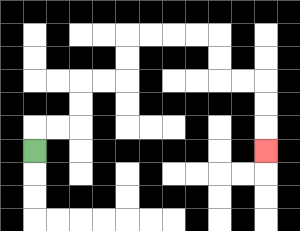{'start': '[1, 6]', 'end': '[11, 6]', 'path_directions': 'U,R,R,U,U,R,R,U,U,R,R,R,R,D,D,R,R,D,D,D', 'path_coordinates': '[[1, 6], [1, 5], [2, 5], [3, 5], [3, 4], [3, 3], [4, 3], [5, 3], [5, 2], [5, 1], [6, 1], [7, 1], [8, 1], [9, 1], [9, 2], [9, 3], [10, 3], [11, 3], [11, 4], [11, 5], [11, 6]]'}